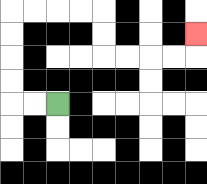{'start': '[2, 4]', 'end': '[8, 1]', 'path_directions': 'L,L,U,U,U,U,R,R,R,R,D,D,R,R,R,R,U', 'path_coordinates': '[[2, 4], [1, 4], [0, 4], [0, 3], [0, 2], [0, 1], [0, 0], [1, 0], [2, 0], [3, 0], [4, 0], [4, 1], [4, 2], [5, 2], [6, 2], [7, 2], [8, 2], [8, 1]]'}